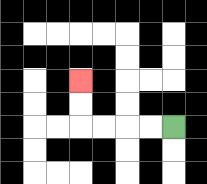{'start': '[7, 5]', 'end': '[3, 3]', 'path_directions': 'L,L,L,L,U,U', 'path_coordinates': '[[7, 5], [6, 5], [5, 5], [4, 5], [3, 5], [3, 4], [3, 3]]'}